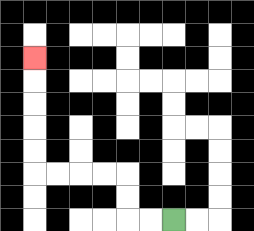{'start': '[7, 9]', 'end': '[1, 2]', 'path_directions': 'L,L,U,U,L,L,L,L,U,U,U,U,U', 'path_coordinates': '[[7, 9], [6, 9], [5, 9], [5, 8], [5, 7], [4, 7], [3, 7], [2, 7], [1, 7], [1, 6], [1, 5], [1, 4], [1, 3], [1, 2]]'}